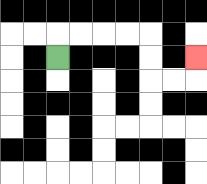{'start': '[2, 2]', 'end': '[8, 2]', 'path_directions': 'U,R,R,R,R,D,D,R,R,U', 'path_coordinates': '[[2, 2], [2, 1], [3, 1], [4, 1], [5, 1], [6, 1], [6, 2], [6, 3], [7, 3], [8, 3], [8, 2]]'}